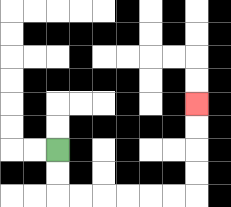{'start': '[2, 6]', 'end': '[8, 4]', 'path_directions': 'D,D,R,R,R,R,R,R,U,U,U,U', 'path_coordinates': '[[2, 6], [2, 7], [2, 8], [3, 8], [4, 8], [5, 8], [6, 8], [7, 8], [8, 8], [8, 7], [8, 6], [8, 5], [8, 4]]'}